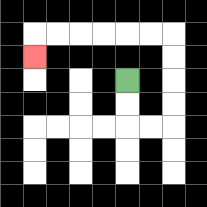{'start': '[5, 3]', 'end': '[1, 2]', 'path_directions': 'D,D,R,R,U,U,U,U,L,L,L,L,L,L,D', 'path_coordinates': '[[5, 3], [5, 4], [5, 5], [6, 5], [7, 5], [7, 4], [7, 3], [7, 2], [7, 1], [6, 1], [5, 1], [4, 1], [3, 1], [2, 1], [1, 1], [1, 2]]'}